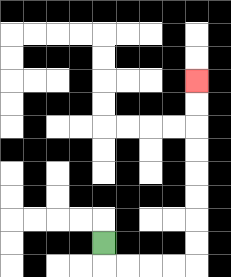{'start': '[4, 10]', 'end': '[8, 3]', 'path_directions': 'D,R,R,R,R,U,U,U,U,U,U,U,U', 'path_coordinates': '[[4, 10], [4, 11], [5, 11], [6, 11], [7, 11], [8, 11], [8, 10], [8, 9], [8, 8], [8, 7], [8, 6], [8, 5], [8, 4], [8, 3]]'}